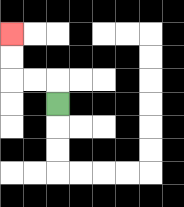{'start': '[2, 4]', 'end': '[0, 1]', 'path_directions': 'U,L,L,U,U', 'path_coordinates': '[[2, 4], [2, 3], [1, 3], [0, 3], [0, 2], [0, 1]]'}